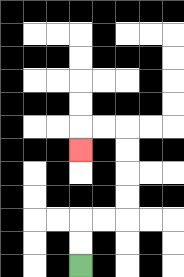{'start': '[3, 11]', 'end': '[3, 6]', 'path_directions': 'U,U,R,R,U,U,U,U,L,L,D', 'path_coordinates': '[[3, 11], [3, 10], [3, 9], [4, 9], [5, 9], [5, 8], [5, 7], [5, 6], [5, 5], [4, 5], [3, 5], [3, 6]]'}